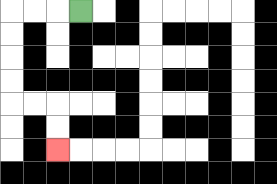{'start': '[3, 0]', 'end': '[2, 6]', 'path_directions': 'L,L,L,D,D,D,D,R,R,D,D', 'path_coordinates': '[[3, 0], [2, 0], [1, 0], [0, 0], [0, 1], [0, 2], [0, 3], [0, 4], [1, 4], [2, 4], [2, 5], [2, 6]]'}